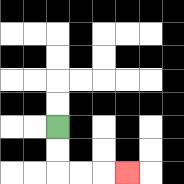{'start': '[2, 5]', 'end': '[5, 7]', 'path_directions': 'D,D,R,R,R', 'path_coordinates': '[[2, 5], [2, 6], [2, 7], [3, 7], [4, 7], [5, 7]]'}